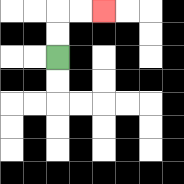{'start': '[2, 2]', 'end': '[4, 0]', 'path_directions': 'U,U,R,R', 'path_coordinates': '[[2, 2], [2, 1], [2, 0], [3, 0], [4, 0]]'}